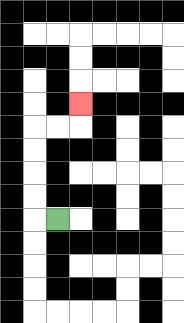{'start': '[2, 9]', 'end': '[3, 4]', 'path_directions': 'L,U,U,U,U,R,R,U', 'path_coordinates': '[[2, 9], [1, 9], [1, 8], [1, 7], [1, 6], [1, 5], [2, 5], [3, 5], [3, 4]]'}